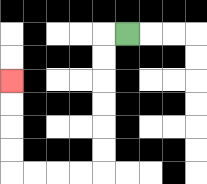{'start': '[5, 1]', 'end': '[0, 3]', 'path_directions': 'L,D,D,D,D,D,D,L,L,L,L,U,U,U,U', 'path_coordinates': '[[5, 1], [4, 1], [4, 2], [4, 3], [4, 4], [4, 5], [4, 6], [4, 7], [3, 7], [2, 7], [1, 7], [0, 7], [0, 6], [0, 5], [0, 4], [0, 3]]'}